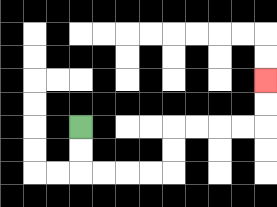{'start': '[3, 5]', 'end': '[11, 3]', 'path_directions': 'D,D,R,R,R,R,U,U,R,R,R,R,U,U', 'path_coordinates': '[[3, 5], [3, 6], [3, 7], [4, 7], [5, 7], [6, 7], [7, 7], [7, 6], [7, 5], [8, 5], [9, 5], [10, 5], [11, 5], [11, 4], [11, 3]]'}